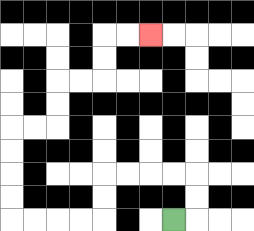{'start': '[7, 9]', 'end': '[6, 1]', 'path_directions': 'R,U,U,L,L,L,L,D,D,L,L,L,L,U,U,U,U,R,R,U,U,R,R,U,U,R,R', 'path_coordinates': '[[7, 9], [8, 9], [8, 8], [8, 7], [7, 7], [6, 7], [5, 7], [4, 7], [4, 8], [4, 9], [3, 9], [2, 9], [1, 9], [0, 9], [0, 8], [0, 7], [0, 6], [0, 5], [1, 5], [2, 5], [2, 4], [2, 3], [3, 3], [4, 3], [4, 2], [4, 1], [5, 1], [6, 1]]'}